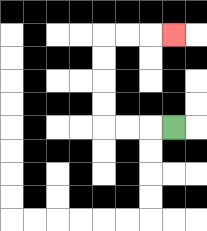{'start': '[7, 5]', 'end': '[7, 1]', 'path_directions': 'L,L,L,U,U,U,U,R,R,R', 'path_coordinates': '[[7, 5], [6, 5], [5, 5], [4, 5], [4, 4], [4, 3], [4, 2], [4, 1], [5, 1], [6, 1], [7, 1]]'}